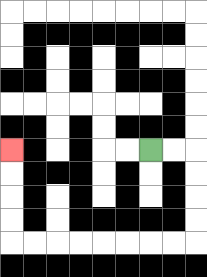{'start': '[6, 6]', 'end': '[0, 6]', 'path_directions': 'R,R,D,D,D,D,L,L,L,L,L,L,L,L,U,U,U,U', 'path_coordinates': '[[6, 6], [7, 6], [8, 6], [8, 7], [8, 8], [8, 9], [8, 10], [7, 10], [6, 10], [5, 10], [4, 10], [3, 10], [2, 10], [1, 10], [0, 10], [0, 9], [0, 8], [0, 7], [0, 6]]'}